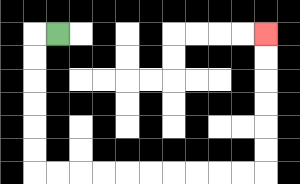{'start': '[2, 1]', 'end': '[11, 1]', 'path_directions': 'L,D,D,D,D,D,D,R,R,R,R,R,R,R,R,R,R,U,U,U,U,U,U', 'path_coordinates': '[[2, 1], [1, 1], [1, 2], [1, 3], [1, 4], [1, 5], [1, 6], [1, 7], [2, 7], [3, 7], [4, 7], [5, 7], [6, 7], [7, 7], [8, 7], [9, 7], [10, 7], [11, 7], [11, 6], [11, 5], [11, 4], [11, 3], [11, 2], [11, 1]]'}